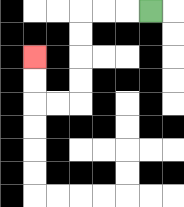{'start': '[6, 0]', 'end': '[1, 2]', 'path_directions': 'L,L,L,D,D,D,D,L,L,U,U', 'path_coordinates': '[[6, 0], [5, 0], [4, 0], [3, 0], [3, 1], [3, 2], [3, 3], [3, 4], [2, 4], [1, 4], [1, 3], [1, 2]]'}